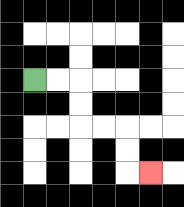{'start': '[1, 3]', 'end': '[6, 7]', 'path_directions': 'R,R,D,D,R,R,D,D,R', 'path_coordinates': '[[1, 3], [2, 3], [3, 3], [3, 4], [3, 5], [4, 5], [5, 5], [5, 6], [5, 7], [6, 7]]'}